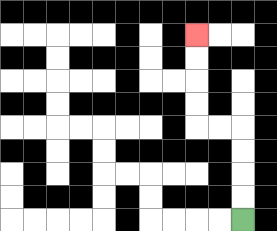{'start': '[10, 9]', 'end': '[8, 1]', 'path_directions': 'U,U,U,U,L,L,U,U,U,U', 'path_coordinates': '[[10, 9], [10, 8], [10, 7], [10, 6], [10, 5], [9, 5], [8, 5], [8, 4], [8, 3], [8, 2], [8, 1]]'}